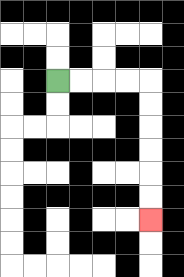{'start': '[2, 3]', 'end': '[6, 9]', 'path_directions': 'R,R,R,R,D,D,D,D,D,D', 'path_coordinates': '[[2, 3], [3, 3], [4, 3], [5, 3], [6, 3], [6, 4], [6, 5], [6, 6], [6, 7], [6, 8], [6, 9]]'}